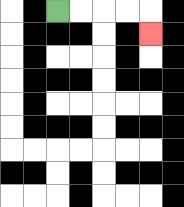{'start': '[2, 0]', 'end': '[6, 1]', 'path_directions': 'R,R,R,R,D', 'path_coordinates': '[[2, 0], [3, 0], [4, 0], [5, 0], [6, 0], [6, 1]]'}